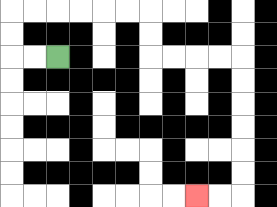{'start': '[2, 2]', 'end': '[8, 8]', 'path_directions': 'L,L,U,U,R,R,R,R,R,R,D,D,R,R,R,R,D,D,D,D,D,D,L,L', 'path_coordinates': '[[2, 2], [1, 2], [0, 2], [0, 1], [0, 0], [1, 0], [2, 0], [3, 0], [4, 0], [5, 0], [6, 0], [6, 1], [6, 2], [7, 2], [8, 2], [9, 2], [10, 2], [10, 3], [10, 4], [10, 5], [10, 6], [10, 7], [10, 8], [9, 8], [8, 8]]'}